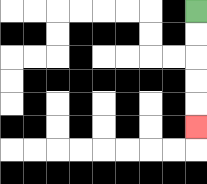{'start': '[8, 0]', 'end': '[8, 5]', 'path_directions': 'D,D,D,D,D', 'path_coordinates': '[[8, 0], [8, 1], [8, 2], [8, 3], [8, 4], [8, 5]]'}